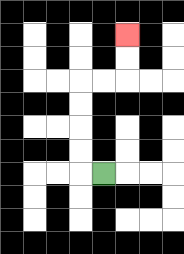{'start': '[4, 7]', 'end': '[5, 1]', 'path_directions': 'L,U,U,U,U,R,R,U,U', 'path_coordinates': '[[4, 7], [3, 7], [3, 6], [3, 5], [3, 4], [3, 3], [4, 3], [5, 3], [5, 2], [5, 1]]'}